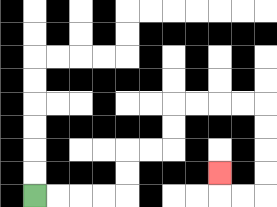{'start': '[1, 8]', 'end': '[9, 7]', 'path_directions': 'R,R,R,R,U,U,R,R,U,U,R,R,R,R,D,D,D,D,L,L,U', 'path_coordinates': '[[1, 8], [2, 8], [3, 8], [4, 8], [5, 8], [5, 7], [5, 6], [6, 6], [7, 6], [7, 5], [7, 4], [8, 4], [9, 4], [10, 4], [11, 4], [11, 5], [11, 6], [11, 7], [11, 8], [10, 8], [9, 8], [9, 7]]'}